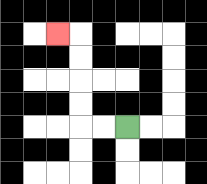{'start': '[5, 5]', 'end': '[2, 1]', 'path_directions': 'L,L,U,U,U,U,L', 'path_coordinates': '[[5, 5], [4, 5], [3, 5], [3, 4], [3, 3], [3, 2], [3, 1], [2, 1]]'}